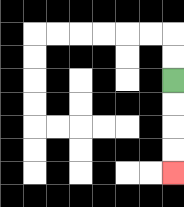{'start': '[7, 3]', 'end': '[7, 7]', 'path_directions': 'D,D,D,D', 'path_coordinates': '[[7, 3], [7, 4], [7, 5], [7, 6], [7, 7]]'}